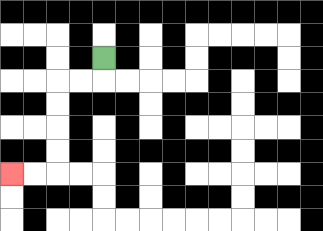{'start': '[4, 2]', 'end': '[0, 7]', 'path_directions': 'D,L,L,D,D,D,D,L,L', 'path_coordinates': '[[4, 2], [4, 3], [3, 3], [2, 3], [2, 4], [2, 5], [2, 6], [2, 7], [1, 7], [0, 7]]'}